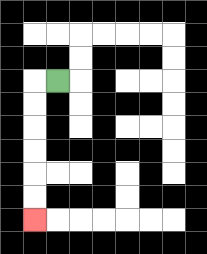{'start': '[2, 3]', 'end': '[1, 9]', 'path_directions': 'L,D,D,D,D,D,D', 'path_coordinates': '[[2, 3], [1, 3], [1, 4], [1, 5], [1, 6], [1, 7], [1, 8], [1, 9]]'}